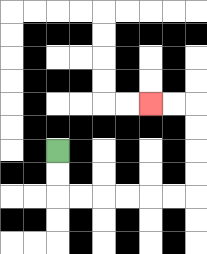{'start': '[2, 6]', 'end': '[6, 4]', 'path_directions': 'D,D,R,R,R,R,R,R,U,U,U,U,L,L', 'path_coordinates': '[[2, 6], [2, 7], [2, 8], [3, 8], [4, 8], [5, 8], [6, 8], [7, 8], [8, 8], [8, 7], [8, 6], [8, 5], [8, 4], [7, 4], [6, 4]]'}